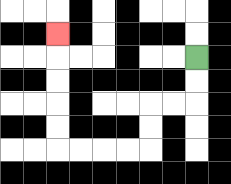{'start': '[8, 2]', 'end': '[2, 1]', 'path_directions': 'D,D,L,L,D,D,L,L,L,L,U,U,U,U,U', 'path_coordinates': '[[8, 2], [8, 3], [8, 4], [7, 4], [6, 4], [6, 5], [6, 6], [5, 6], [4, 6], [3, 6], [2, 6], [2, 5], [2, 4], [2, 3], [2, 2], [2, 1]]'}